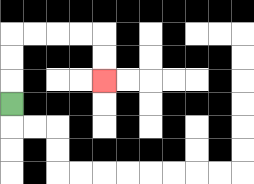{'start': '[0, 4]', 'end': '[4, 3]', 'path_directions': 'U,U,U,R,R,R,R,D,D', 'path_coordinates': '[[0, 4], [0, 3], [0, 2], [0, 1], [1, 1], [2, 1], [3, 1], [4, 1], [4, 2], [4, 3]]'}